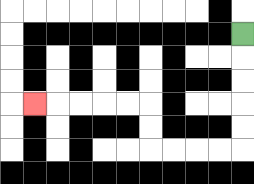{'start': '[10, 1]', 'end': '[1, 4]', 'path_directions': 'D,D,D,D,D,L,L,L,L,U,U,L,L,L,L,L', 'path_coordinates': '[[10, 1], [10, 2], [10, 3], [10, 4], [10, 5], [10, 6], [9, 6], [8, 6], [7, 6], [6, 6], [6, 5], [6, 4], [5, 4], [4, 4], [3, 4], [2, 4], [1, 4]]'}